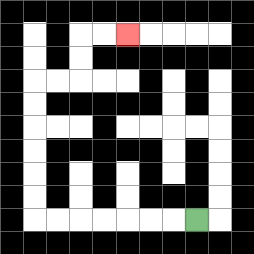{'start': '[8, 9]', 'end': '[5, 1]', 'path_directions': 'L,L,L,L,L,L,L,U,U,U,U,U,U,R,R,U,U,R,R', 'path_coordinates': '[[8, 9], [7, 9], [6, 9], [5, 9], [4, 9], [3, 9], [2, 9], [1, 9], [1, 8], [1, 7], [1, 6], [1, 5], [1, 4], [1, 3], [2, 3], [3, 3], [3, 2], [3, 1], [4, 1], [5, 1]]'}